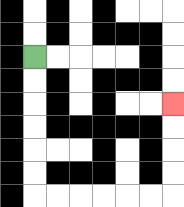{'start': '[1, 2]', 'end': '[7, 4]', 'path_directions': 'D,D,D,D,D,D,R,R,R,R,R,R,U,U,U,U', 'path_coordinates': '[[1, 2], [1, 3], [1, 4], [1, 5], [1, 6], [1, 7], [1, 8], [2, 8], [3, 8], [4, 8], [5, 8], [6, 8], [7, 8], [7, 7], [7, 6], [7, 5], [7, 4]]'}